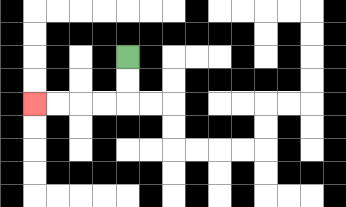{'start': '[5, 2]', 'end': '[1, 4]', 'path_directions': 'D,D,L,L,L,L', 'path_coordinates': '[[5, 2], [5, 3], [5, 4], [4, 4], [3, 4], [2, 4], [1, 4]]'}